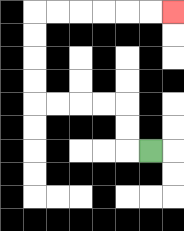{'start': '[6, 6]', 'end': '[7, 0]', 'path_directions': 'L,U,U,L,L,L,L,U,U,U,U,R,R,R,R,R,R', 'path_coordinates': '[[6, 6], [5, 6], [5, 5], [5, 4], [4, 4], [3, 4], [2, 4], [1, 4], [1, 3], [1, 2], [1, 1], [1, 0], [2, 0], [3, 0], [4, 0], [5, 0], [6, 0], [7, 0]]'}